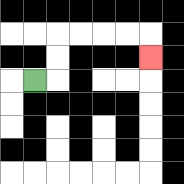{'start': '[1, 3]', 'end': '[6, 2]', 'path_directions': 'R,U,U,R,R,R,R,D', 'path_coordinates': '[[1, 3], [2, 3], [2, 2], [2, 1], [3, 1], [4, 1], [5, 1], [6, 1], [6, 2]]'}